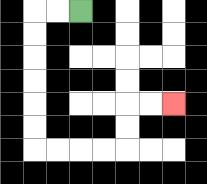{'start': '[3, 0]', 'end': '[7, 4]', 'path_directions': 'L,L,D,D,D,D,D,D,R,R,R,R,U,U,R,R', 'path_coordinates': '[[3, 0], [2, 0], [1, 0], [1, 1], [1, 2], [1, 3], [1, 4], [1, 5], [1, 6], [2, 6], [3, 6], [4, 6], [5, 6], [5, 5], [5, 4], [6, 4], [7, 4]]'}